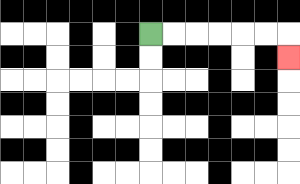{'start': '[6, 1]', 'end': '[12, 2]', 'path_directions': 'R,R,R,R,R,R,D', 'path_coordinates': '[[6, 1], [7, 1], [8, 1], [9, 1], [10, 1], [11, 1], [12, 1], [12, 2]]'}